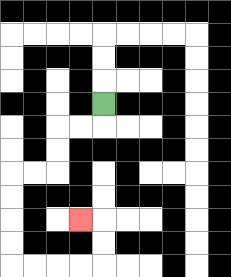{'start': '[4, 4]', 'end': '[3, 9]', 'path_directions': 'D,L,L,D,D,L,L,D,D,D,D,R,R,R,R,U,U,L', 'path_coordinates': '[[4, 4], [4, 5], [3, 5], [2, 5], [2, 6], [2, 7], [1, 7], [0, 7], [0, 8], [0, 9], [0, 10], [0, 11], [1, 11], [2, 11], [3, 11], [4, 11], [4, 10], [4, 9], [3, 9]]'}